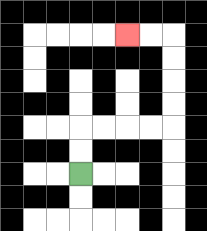{'start': '[3, 7]', 'end': '[5, 1]', 'path_directions': 'U,U,R,R,R,R,U,U,U,U,L,L', 'path_coordinates': '[[3, 7], [3, 6], [3, 5], [4, 5], [5, 5], [6, 5], [7, 5], [7, 4], [7, 3], [7, 2], [7, 1], [6, 1], [5, 1]]'}